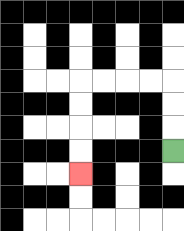{'start': '[7, 6]', 'end': '[3, 7]', 'path_directions': 'U,U,U,L,L,L,L,D,D,D,D', 'path_coordinates': '[[7, 6], [7, 5], [7, 4], [7, 3], [6, 3], [5, 3], [4, 3], [3, 3], [3, 4], [3, 5], [3, 6], [3, 7]]'}